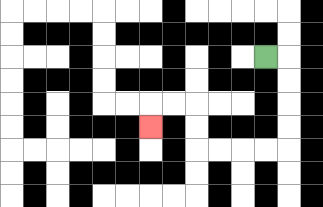{'start': '[11, 2]', 'end': '[6, 5]', 'path_directions': 'R,D,D,D,D,L,L,L,L,U,U,L,L,D', 'path_coordinates': '[[11, 2], [12, 2], [12, 3], [12, 4], [12, 5], [12, 6], [11, 6], [10, 6], [9, 6], [8, 6], [8, 5], [8, 4], [7, 4], [6, 4], [6, 5]]'}